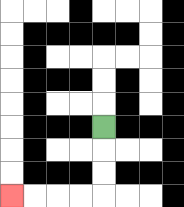{'start': '[4, 5]', 'end': '[0, 8]', 'path_directions': 'D,D,D,L,L,L,L', 'path_coordinates': '[[4, 5], [4, 6], [4, 7], [4, 8], [3, 8], [2, 8], [1, 8], [0, 8]]'}